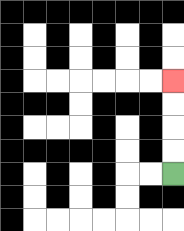{'start': '[7, 7]', 'end': '[7, 3]', 'path_directions': 'U,U,U,U', 'path_coordinates': '[[7, 7], [7, 6], [7, 5], [7, 4], [7, 3]]'}